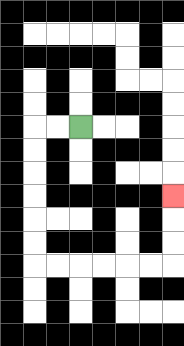{'start': '[3, 5]', 'end': '[7, 8]', 'path_directions': 'L,L,D,D,D,D,D,D,R,R,R,R,R,R,U,U,U', 'path_coordinates': '[[3, 5], [2, 5], [1, 5], [1, 6], [1, 7], [1, 8], [1, 9], [1, 10], [1, 11], [2, 11], [3, 11], [4, 11], [5, 11], [6, 11], [7, 11], [7, 10], [7, 9], [7, 8]]'}